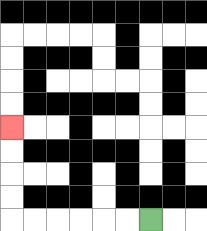{'start': '[6, 9]', 'end': '[0, 5]', 'path_directions': 'L,L,L,L,L,L,U,U,U,U', 'path_coordinates': '[[6, 9], [5, 9], [4, 9], [3, 9], [2, 9], [1, 9], [0, 9], [0, 8], [0, 7], [0, 6], [0, 5]]'}